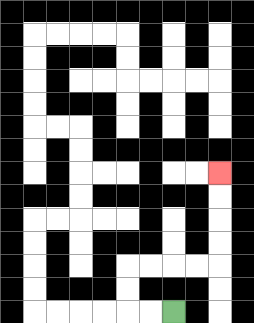{'start': '[7, 13]', 'end': '[9, 7]', 'path_directions': 'L,L,U,U,R,R,R,R,U,U,U,U', 'path_coordinates': '[[7, 13], [6, 13], [5, 13], [5, 12], [5, 11], [6, 11], [7, 11], [8, 11], [9, 11], [9, 10], [9, 9], [9, 8], [9, 7]]'}